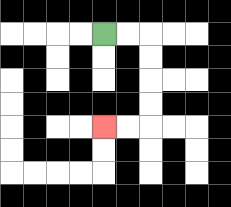{'start': '[4, 1]', 'end': '[4, 5]', 'path_directions': 'R,R,D,D,D,D,L,L', 'path_coordinates': '[[4, 1], [5, 1], [6, 1], [6, 2], [6, 3], [6, 4], [6, 5], [5, 5], [4, 5]]'}